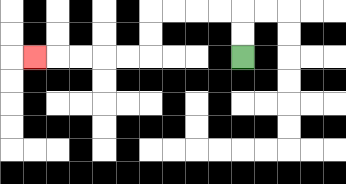{'start': '[10, 2]', 'end': '[1, 2]', 'path_directions': 'U,U,L,L,L,L,D,D,L,L,L,L,L', 'path_coordinates': '[[10, 2], [10, 1], [10, 0], [9, 0], [8, 0], [7, 0], [6, 0], [6, 1], [6, 2], [5, 2], [4, 2], [3, 2], [2, 2], [1, 2]]'}